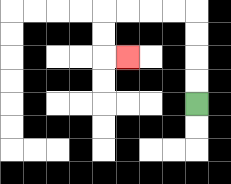{'start': '[8, 4]', 'end': '[5, 2]', 'path_directions': 'U,U,U,U,L,L,L,L,D,D,R', 'path_coordinates': '[[8, 4], [8, 3], [8, 2], [8, 1], [8, 0], [7, 0], [6, 0], [5, 0], [4, 0], [4, 1], [4, 2], [5, 2]]'}